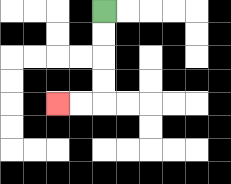{'start': '[4, 0]', 'end': '[2, 4]', 'path_directions': 'D,D,D,D,L,L', 'path_coordinates': '[[4, 0], [4, 1], [4, 2], [4, 3], [4, 4], [3, 4], [2, 4]]'}